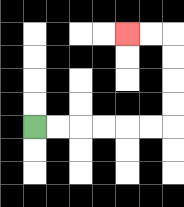{'start': '[1, 5]', 'end': '[5, 1]', 'path_directions': 'R,R,R,R,R,R,U,U,U,U,L,L', 'path_coordinates': '[[1, 5], [2, 5], [3, 5], [4, 5], [5, 5], [6, 5], [7, 5], [7, 4], [7, 3], [7, 2], [7, 1], [6, 1], [5, 1]]'}